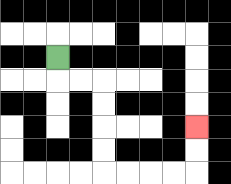{'start': '[2, 2]', 'end': '[8, 5]', 'path_directions': 'D,R,R,D,D,D,D,R,R,R,R,U,U', 'path_coordinates': '[[2, 2], [2, 3], [3, 3], [4, 3], [4, 4], [4, 5], [4, 6], [4, 7], [5, 7], [6, 7], [7, 7], [8, 7], [8, 6], [8, 5]]'}